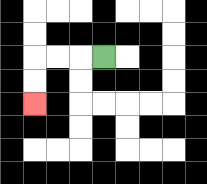{'start': '[4, 2]', 'end': '[1, 4]', 'path_directions': 'L,L,L,D,D', 'path_coordinates': '[[4, 2], [3, 2], [2, 2], [1, 2], [1, 3], [1, 4]]'}